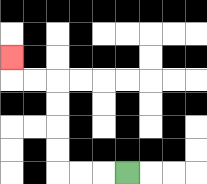{'start': '[5, 7]', 'end': '[0, 2]', 'path_directions': 'L,L,L,U,U,U,U,L,L,U', 'path_coordinates': '[[5, 7], [4, 7], [3, 7], [2, 7], [2, 6], [2, 5], [2, 4], [2, 3], [1, 3], [0, 3], [0, 2]]'}